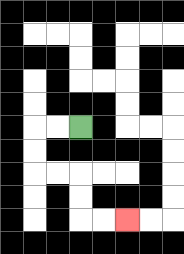{'start': '[3, 5]', 'end': '[5, 9]', 'path_directions': 'L,L,D,D,R,R,D,D,R,R', 'path_coordinates': '[[3, 5], [2, 5], [1, 5], [1, 6], [1, 7], [2, 7], [3, 7], [3, 8], [3, 9], [4, 9], [5, 9]]'}